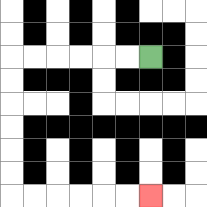{'start': '[6, 2]', 'end': '[6, 8]', 'path_directions': 'L,L,L,L,L,L,D,D,D,D,D,D,R,R,R,R,R,R', 'path_coordinates': '[[6, 2], [5, 2], [4, 2], [3, 2], [2, 2], [1, 2], [0, 2], [0, 3], [0, 4], [0, 5], [0, 6], [0, 7], [0, 8], [1, 8], [2, 8], [3, 8], [4, 8], [5, 8], [6, 8]]'}